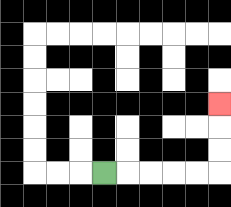{'start': '[4, 7]', 'end': '[9, 4]', 'path_directions': 'R,R,R,R,R,U,U,U', 'path_coordinates': '[[4, 7], [5, 7], [6, 7], [7, 7], [8, 7], [9, 7], [9, 6], [9, 5], [9, 4]]'}